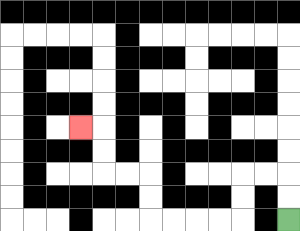{'start': '[12, 9]', 'end': '[3, 5]', 'path_directions': 'U,U,L,L,D,D,L,L,L,L,U,U,L,L,U,U,L', 'path_coordinates': '[[12, 9], [12, 8], [12, 7], [11, 7], [10, 7], [10, 8], [10, 9], [9, 9], [8, 9], [7, 9], [6, 9], [6, 8], [6, 7], [5, 7], [4, 7], [4, 6], [4, 5], [3, 5]]'}